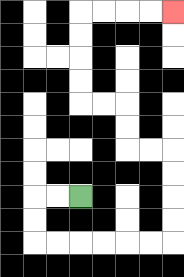{'start': '[3, 8]', 'end': '[7, 0]', 'path_directions': 'L,L,D,D,R,R,R,R,R,R,U,U,U,U,L,L,U,U,L,L,U,U,U,U,R,R,R,R', 'path_coordinates': '[[3, 8], [2, 8], [1, 8], [1, 9], [1, 10], [2, 10], [3, 10], [4, 10], [5, 10], [6, 10], [7, 10], [7, 9], [7, 8], [7, 7], [7, 6], [6, 6], [5, 6], [5, 5], [5, 4], [4, 4], [3, 4], [3, 3], [3, 2], [3, 1], [3, 0], [4, 0], [5, 0], [6, 0], [7, 0]]'}